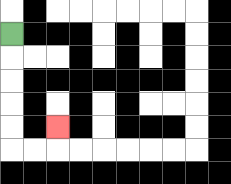{'start': '[0, 1]', 'end': '[2, 5]', 'path_directions': 'D,D,D,D,D,R,R,U', 'path_coordinates': '[[0, 1], [0, 2], [0, 3], [0, 4], [0, 5], [0, 6], [1, 6], [2, 6], [2, 5]]'}